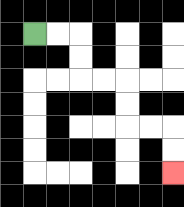{'start': '[1, 1]', 'end': '[7, 7]', 'path_directions': 'R,R,D,D,R,R,D,D,R,R,D,D', 'path_coordinates': '[[1, 1], [2, 1], [3, 1], [3, 2], [3, 3], [4, 3], [5, 3], [5, 4], [5, 5], [6, 5], [7, 5], [7, 6], [7, 7]]'}